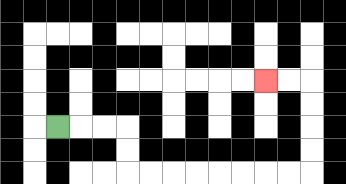{'start': '[2, 5]', 'end': '[11, 3]', 'path_directions': 'R,R,R,D,D,R,R,R,R,R,R,R,R,U,U,U,U,L,L', 'path_coordinates': '[[2, 5], [3, 5], [4, 5], [5, 5], [5, 6], [5, 7], [6, 7], [7, 7], [8, 7], [9, 7], [10, 7], [11, 7], [12, 7], [13, 7], [13, 6], [13, 5], [13, 4], [13, 3], [12, 3], [11, 3]]'}